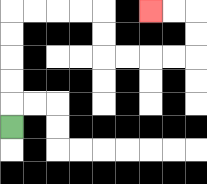{'start': '[0, 5]', 'end': '[6, 0]', 'path_directions': 'U,U,U,U,U,R,R,R,R,D,D,R,R,R,R,U,U,L,L', 'path_coordinates': '[[0, 5], [0, 4], [0, 3], [0, 2], [0, 1], [0, 0], [1, 0], [2, 0], [3, 0], [4, 0], [4, 1], [4, 2], [5, 2], [6, 2], [7, 2], [8, 2], [8, 1], [8, 0], [7, 0], [6, 0]]'}